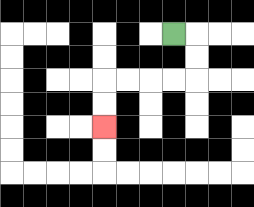{'start': '[7, 1]', 'end': '[4, 5]', 'path_directions': 'R,D,D,L,L,L,L,D,D', 'path_coordinates': '[[7, 1], [8, 1], [8, 2], [8, 3], [7, 3], [6, 3], [5, 3], [4, 3], [4, 4], [4, 5]]'}